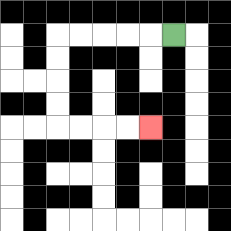{'start': '[7, 1]', 'end': '[6, 5]', 'path_directions': 'L,L,L,L,L,D,D,D,D,R,R,R,R', 'path_coordinates': '[[7, 1], [6, 1], [5, 1], [4, 1], [3, 1], [2, 1], [2, 2], [2, 3], [2, 4], [2, 5], [3, 5], [4, 5], [5, 5], [6, 5]]'}